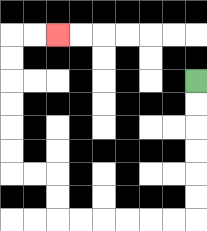{'start': '[8, 3]', 'end': '[2, 1]', 'path_directions': 'D,D,D,D,D,D,L,L,L,L,L,L,U,U,L,L,U,U,U,U,U,U,R,R', 'path_coordinates': '[[8, 3], [8, 4], [8, 5], [8, 6], [8, 7], [8, 8], [8, 9], [7, 9], [6, 9], [5, 9], [4, 9], [3, 9], [2, 9], [2, 8], [2, 7], [1, 7], [0, 7], [0, 6], [0, 5], [0, 4], [0, 3], [0, 2], [0, 1], [1, 1], [2, 1]]'}